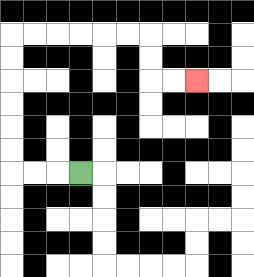{'start': '[3, 7]', 'end': '[8, 3]', 'path_directions': 'L,L,L,U,U,U,U,U,U,R,R,R,R,R,R,D,D,R,R', 'path_coordinates': '[[3, 7], [2, 7], [1, 7], [0, 7], [0, 6], [0, 5], [0, 4], [0, 3], [0, 2], [0, 1], [1, 1], [2, 1], [3, 1], [4, 1], [5, 1], [6, 1], [6, 2], [6, 3], [7, 3], [8, 3]]'}